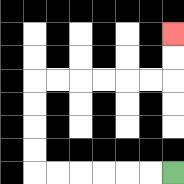{'start': '[7, 7]', 'end': '[7, 1]', 'path_directions': 'L,L,L,L,L,L,U,U,U,U,R,R,R,R,R,R,U,U', 'path_coordinates': '[[7, 7], [6, 7], [5, 7], [4, 7], [3, 7], [2, 7], [1, 7], [1, 6], [1, 5], [1, 4], [1, 3], [2, 3], [3, 3], [4, 3], [5, 3], [6, 3], [7, 3], [7, 2], [7, 1]]'}